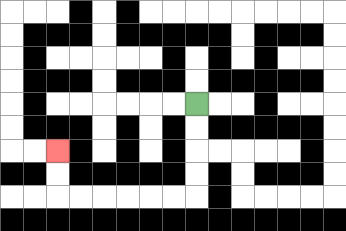{'start': '[8, 4]', 'end': '[2, 6]', 'path_directions': 'D,D,D,D,L,L,L,L,L,L,U,U', 'path_coordinates': '[[8, 4], [8, 5], [8, 6], [8, 7], [8, 8], [7, 8], [6, 8], [5, 8], [4, 8], [3, 8], [2, 8], [2, 7], [2, 6]]'}